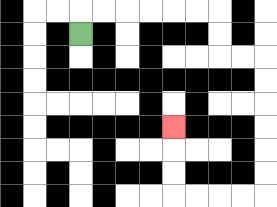{'start': '[3, 1]', 'end': '[7, 5]', 'path_directions': 'U,R,R,R,R,R,R,D,D,R,R,D,D,D,D,D,D,L,L,L,L,U,U,U', 'path_coordinates': '[[3, 1], [3, 0], [4, 0], [5, 0], [6, 0], [7, 0], [8, 0], [9, 0], [9, 1], [9, 2], [10, 2], [11, 2], [11, 3], [11, 4], [11, 5], [11, 6], [11, 7], [11, 8], [10, 8], [9, 8], [8, 8], [7, 8], [7, 7], [7, 6], [7, 5]]'}